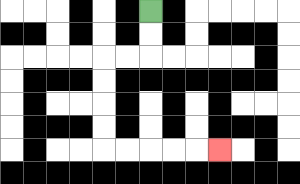{'start': '[6, 0]', 'end': '[9, 6]', 'path_directions': 'D,D,L,L,D,D,D,D,R,R,R,R,R', 'path_coordinates': '[[6, 0], [6, 1], [6, 2], [5, 2], [4, 2], [4, 3], [4, 4], [4, 5], [4, 6], [5, 6], [6, 6], [7, 6], [8, 6], [9, 6]]'}